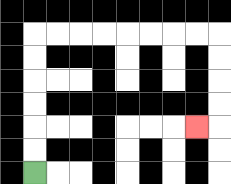{'start': '[1, 7]', 'end': '[8, 5]', 'path_directions': 'U,U,U,U,U,U,R,R,R,R,R,R,R,R,D,D,D,D,L', 'path_coordinates': '[[1, 7], [1, 6], [1, 5], [1, 4], [1, 3], [1, 2], [1, 1], [2, 1], [3, 1], [4, 1], [5, 1], [6, 1], [7, 1], [8, 1], [9, 1], [9, 2], [9, 3], [9, 4], [9, 5], [8, 5]]'}